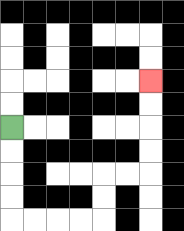{'start': '[0, 5]', 'end': '[6, 3]', 'path_directions': 'D,D,D,D,R,R,R,R,U,U,R,R,U,U,U,U', 'path_coordinates': '[[0, 5], [0, 6], [0, 7], [0, 8], [0, 9], [1, 9], [2, 9], [3, 9], [4, 9], [4, 8], [4, 7], [5, 7], [6, 7], [6, 6], [6, 5], [6, 4], [6, 3]]'}